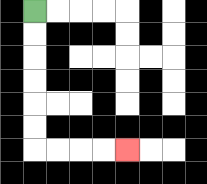{'start': '[1, 0]', 'end': '[5, 6]', 'path_directions': 'D,D,D,D,D,D,R,R,R,R', 'path_coordinates': '[[1, 0], [1, 1], [1, 2], [1, 3], [1, 4], [1, 5], [1, 6], [2, 6], [3, 6], [4, 6], [5, 6]]'}